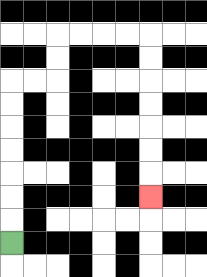{'start': '[0, 10]', 'end': '[6, 8]', 'path_directions': 'U,U,U,U,U,U,U,R,R,U,U,R,R,R,R,D,D,D,D,D,D,D', 'path_coordinates': '[[0, 10], [0, 9], [0, 8], [0, 7], [0, 6], [0, 5], [0, 4], [0, 3], [1, 3], [2, 3], [2, 2], [2, 1], [3, 1], [4, 1], [5, 1], [6, 1], [6, 2], [6, 3], [6, 4], [6, 5], [6, 6], [6, 7], [6, 8]]'}